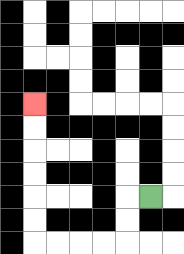{'start': '[6, 8]', 'end': '[1, 4]', 'path_directions': 'L,D,D,L,L,L,L,U,U,U,U,U,U', 'path_coordinates': '[[6, 8], [5, 8], [5, 9], [5, 10], [4, 10], [3, 10], [2, 10], [1, 10], [1, 9], [1, 8], [1, 7], [1, 6], [1, 5], [1, 4]]'}